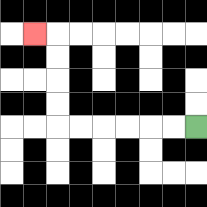{'start': '[8, 5]', 'end': '[1, 1]', 'path_directions': 'L,L,L,L,L,L,U,U,U,U,L', 'path_coordinates': '[[8, 5], [7, 5], [6, 5], [5, 5], [4, 5], [3, 5], [2, 5], [2, 4], [2, 3], [2, 2], [2, 1], [1, 1]]'}